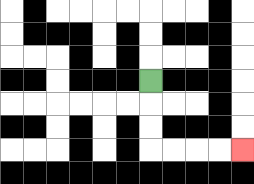{'start': '[6, 3]', 'end': '[10, 6]', 'path_directions': 'D,D,D,R,R,R,R', 'path_coordinates': '[[6, 3], [6, 4], [6, 5], [6, 6], [7, 6], [8, 6], [9, 6], [10, 6]]'}